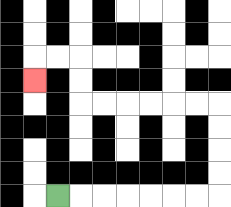{'start': '[2, 8]', 'end': '[1, 3]', 'path_directions': 'R,R,R,R,R,R,R,U,U,U,U,L,L,L,L,L,L,U,U,L,L,D', 'path_coordinates': '[[2, 8], [3, 8], [4, 8], [5, 8], [6, 8], [7, 8], [8, 8], [9, 8], [9, 7], [9, 6], [9, 5], [9, 4], [8, 4], [7, 4], [6, 4], [5, 4], [4, 4], [3, 4], [3, 3], [3, 2], [2, 2], [1, 2], [1, 3]]'}